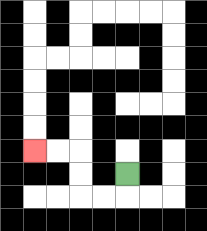{'start': '[5, 7]', 'end': '[1, 6]', 'path_directions': 'D,L,L,U,U,L,L', 'path_coordinates': '[[5, 7], [5, 8], [4, 8], [3, 8], [3, 7], [3, 6], [2, 6], [1, 6]]'}